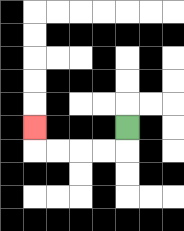{'start': '[5, 5]', 'end': '[1, 5]', 'path_directions': 'D,L,L,L,L,U', 'path_coordinates': '[[5, 5], [5, 6], [4, 6], [3, 6], [2, 6], [1, 6], [1, 5]]'}